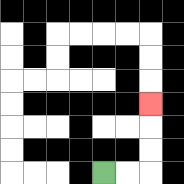{'start': '[4, 7]', 'end': '[6, 4]', 'path_directions': 'R,R,U,U,U', 'path_coordinates': '[[4, 7], [5, 7], [6, 7], [6, 6], [6, 5], [6, 4]]'}